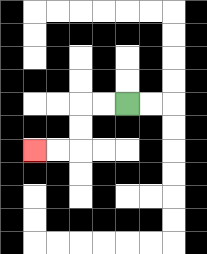{'start': '[5, 4]', 'end': '[1, 6]', 'path_directions': 'L,L,D,D,L,L', 'path_coordinates': '[[5, 4], [4, 4], [3, 4], [3, 5], [3, 6], [2, 6], [1, 6]]'}